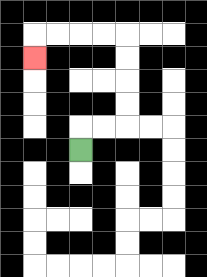{'start': '[3, 6]', 'end': '[1, 2]', 'path_directions': 'U,R,R,U,U,U,U,L,L,L,L,D', 'path_coordinates': '[[3, 6], [3, 5], [4, 5], [5, 5], [5, 4], [5, 3], [5, 2], [5, 1], [4, 1], [3, 1], [2, 1], [1, 1], [1, 2]]'}